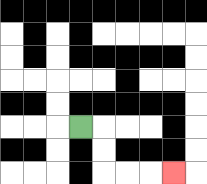{'start': '[3, 5]', 'end': '[7, 7]', 'path_directions': 'R,D,D,R,R,R', 'path_coordinates': '[[3, 5], [4, 5], [4, 6], [4, 7], [5, 7], [6, 7], [7, 7]]'}